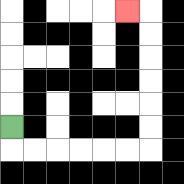{'start': '[0, 5]', 'end': '[5, 0]', 'path_directions': 'D,R,R,R,R,R,R,U,U,U,U,U,U,L', 'path_coordinates': '[[0, 5], [0, 6], [1, 6], [2, 6], [3, 6], [4, 6], [5, 6], [6, 6], [6, 5], [6, 4], [6, 3], [6, 2], [6, 1], [6, 0], [5, 0]]'}